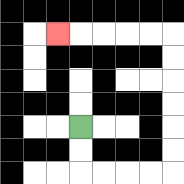{'start': '[3, 5]', 'end': '[2, 1]', 'path_directions': 'D,D,R,R,R,R,U,U,U,U,U,U,L,L,L,L,L', 'path_coordinates': '[[3, 5], [3, 6], [3, 7], [4, 7], [5, 7], [6, 7], [7, 7], [7, 6], [7, 5], [7, 4], [7, 3], [7, 2], [7, 1], [6, 1], [5, 1], [4, 1], [3, 1], [2, 1]]'}